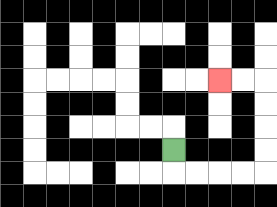{'start': '[7, 6]', 'end': '[9, 3]', 'path_directions': 'D,R,R,R,R,U,U,U,U,L,L', 'path_coordinates': '[[7, 6], [7, 7], [8, 7], [9, 7], [10, 7], [11, 7], [11, 6], [11, 5], [11, 4], [11, 3], [10, 3], [9, 3]]'}